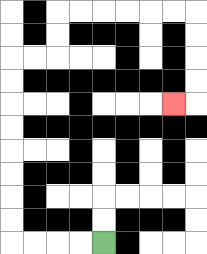{'start': '[4, 10]', 'end': '[7, 4]', 'path_directions': 'L,L,L,L,U,U,U,U,U,U,U,U,R,R,U,U,R,R,R,R,R,R,D,D,D,D,L', 'path_coordinates': '[[4, 10], [3, 10], [2, 10], [1, 10], [0, 10], [0, 9], [0, 8], [0, 7], [0, 6], [0, 5], [0, 4], [0, 3], [0, 2], [1, 2], [2, 2], [2, 1], [2, 0], [3, 0], [4, 0], [5, 0], [6, 0], [7, 0], [8, 0], [8, 1], [8, 2], [8, 3], [8, 4], [7, 4]]'}